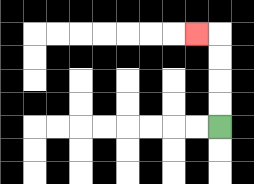{'start': '[9, 5]', 'end': '[8, 1]', 'path_directions': 'U,U,U,U,L', 'path_coordinates': '[[9, 5], [9, 4], [9, 3], [9, 2], [9, 1], [8, 1]]'}